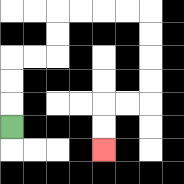{'start': '[0, 5]', 'end': '[4, 6]', 'path_directions': 'U,U,U,R,R,U,U,R,R,R,R,D,D,D,D,L,L,D,D', 'path_coordinates': '[[0, 5], [0, 4], [0, 3], [0, 2], [1, 2], [2, 2], [2, 1], [2, 0], [3, 0], [4, 0], [5, 0], [6, 0], [6, 1], [6, 2], [6, 3], [6, 4], [5, 4], [4, 4], [4, 5], [4, 6]]'}